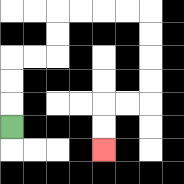{'start': '[0, 5]', 'end': '[4, 6]', 'path_directions': 'U,U,U,R,R,U,U,R,R,R,R,D,D,D,D,L,L,D,D', 'path_coordinates': '[[0, 5], [0, 4], [0, 3], [0, 2], [1, 2], [2, 2], [2, 1], [2, 0], [3, 0], [4, 0], [5, 0], [6, 0], [6, 1], [6, 2], [6, 3], [6, 4], [5, 4], [4, 4], [4, 5], [4, 6]]'}